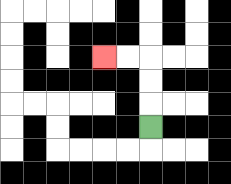{'start': '[6, 5]', 'end': '[4, 2]', 'path_directions': 'U,U,U,L,L', 'path_coordinates': '[[6, 5], [6, 4], [6, 3], [6, 2], [5, 2], [4, 2]]'}